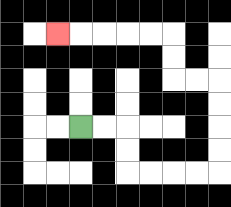{'start': '[3, 5]', 'end': '[2, 1]', 'path_directions': 'R,R,D,D,R,R,R,R,U,U,U,U,L,L,U,U,L,L,L,L,L', 'path_coordinates': '[[3, 5], [4, 5], [5, 5], [5, 6], [5, 7], [6, 7], [7, 7], [8, 7], [9, 7], [9, 6], [9, 5], [9, 4], [9, 3], [8, 3], [7, 3], [7, 2], [7, 1], [6, 1], [5, 1], [4, 1], [3, 1], [2, 1]]'}